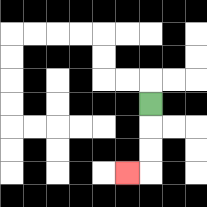{'start': '[6, 4]', 'end': '[5, 7]', 'path_directions': 'D,D,D,L', 'path_coordinates': '[[6, 4], [6, 5], [6, 6], [6, 7], [5, 7]]'}